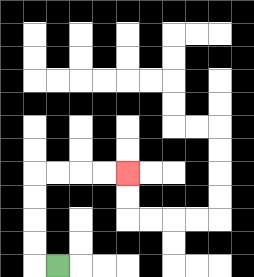{'start': '[2, 11]', 'end': '[5, 7]', 'path_directions': 'L,U,U,U,U,R,R,R,R', 'path_coordinates': '[[2, 11], [1, 11], [1, 10], [1, 9], [1, 8], [1, 7], [2, 7], [3, 7], [4, 7], [5, 7]]'}